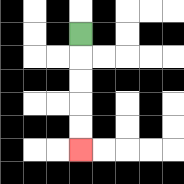{'start': '[3, 1]', 'end': '[3, 6]', 'path_directions': 'D,D,D,D,D', 'path_coordinates': '[[3, 1], [3, 2], [3, 3], [3, 4], [3, 5], [3, 6]]'}